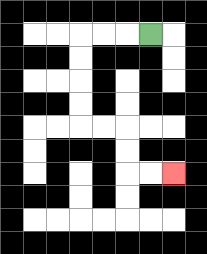{'start': '[6, 1]', 'end': '[7, 7]', 'path_directions': 'L,L,L,D,D,D,D,R,R,D,D,R,R', 'path_coordinates': '[[6, 1], [5, 1], [4, 1], [3, 1], [3, 2], [3, 3], [3, 4], [3, 5], [4, 5], [5, 5], [5, 6], [5, 7], [6, 7], [7, 7]]'}